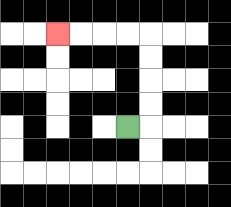{'start': '[5, 5]', 'end': '[2, 1]', 'path_directions': 'R,U,U,U,U,L,L,L,L', 'path_coordinates': '[[5, 5], [6, 5], [6, 4], [6, 3], [6, 2], [6, 1], [5, 1], [4, 1], [3, 1], [2, 1]]'}